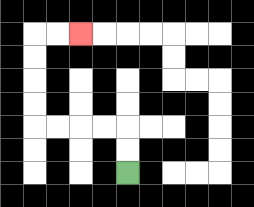{'start': '[5, 7]', 'end': '[3, 1]', 'path_directions': 'U,U,L,L,L,L,U,U,U,U,R,R', 'path_coordinates': '[[5, 7], [5, 6], [5, 5], [4, 5], [3, 5], [2, 5], [1, 5], [1, 4], [1, 3], [1, 2], [1, 1], [2, 1], [3, 1]]'}